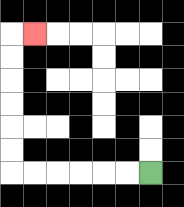{'start': '[6, 7]', 'end': '[1, 1]', 'path_directions': 'L,L,L,L,L,L,U,U,U,U,U,U,R', 'path_coordinates': '[[6, 7], [5, 7], [4, 7], [3, 7], [2, 7], [1, 7], [0, 7], [0, 6], [0, 5], [0, 4], [0, 3], [0, 2], [0, 1], [1, 1]]'}